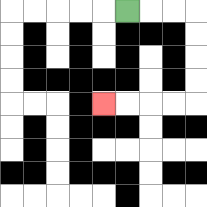{'start': '[5, 0]', 'end': '[4, 4]', 'path_directions': 'R,R,R,D,D,D,D,L,L,L,L', 'path_coordinates': '[[5, 0], [6, 0], [7, 0], [8, 0], [8, 1], [8, 2], [8, 3], [8, 4], [7, 4], [6, 4], [5, 4], [4, 4]]'}